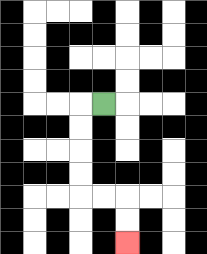{'start': '[4, 4]', 'end': '[5, 10]', 'path_directions': 'L,D,D,D,D,R,R,D,D', 'path_coordinates': '[[4, 4], [3, 4], [3, 5], [3, 6], [3, 7], [3, 8], [4, 8], [5, 8], [5, 9], [5, 10]]'}